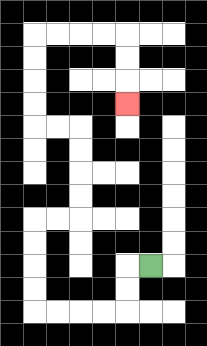{'start': '[6, 11]', 'end': '[5, 4]', 'path_directions': 'L,D,D,L,L,L,L,U,U,U,U,R,R,U,U,U,U,L,L,U,U,U,U,R,R,R,R,D,D,D', 'path_coordinates': '[[6, 11], [5, 11], [5, 12], [5, 13], [4, 13], [3, 13], [2, 13], [1, 13], [1, 12], [1, 11], [1, 10], [1, 9], [2, 9], [3, 9], [3, 8], [3, 7], [3, 6], [3, 5], [2, 5], [1, 5], [1, 4], [1, 3], [1, 2], [1, 1], [2, 1], [3, 1], [4, 1], [5, 1], [5, 2], [5, 3], [5, 4]]'}